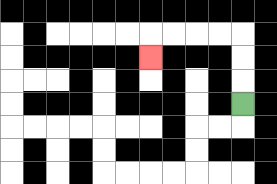{'start': '[10, 4]', 'end': '[6, 2]', 'path_directions': 'U,U,U,L,L,L,L,D', 'path_coordinates': '[[10, 4], [10, 3], [10, 2], [10, 1], [9, 1], [8, 1], [7, 1], [6, 1], [6, 2]]'}